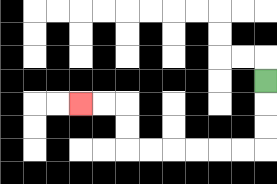{'start': '[11, 3]', 'end': '[3, 4]', 'path_directions': 'D,D,D,L,L,L,L,L,L,U,U,L,L', 'path_coordinates': '[[11, 3], [11, 4], [11, 5], [11, 6], [10, 6], [9, 6], [8, 6], [7, 6], [6, 6], [5, 6], [5, 5], [5, 4], [4, 4], [3, 4]]'}